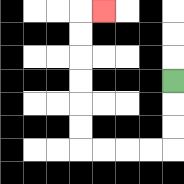{'start': '[7, 3]', 'end': '[4, 0]', 'path_directions': 'D,D,D,L,L,L,L,U,U,U,U,U,U,R', 'path_coordinates': '[[7, 3], [7, 4], [7, 5], [7, 6], [6, 6], [5, 6], [4, 6], [3, 6], [3, 5], [3, 4], [3, 3], [3, 2], [3, 1], [3, 0], [4, 0]]'}